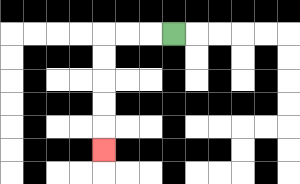{'start': '[7, 1]', 'end': '[4, 6]', 'path_directions': 'L,L,L,D,D,D,D,D', 'path_coordinates': '[[7, 1], [6, 1], [5, 1], [4, 1], [4, 2], [4, 3], [4, 4], [4, 5], [4, 6]]'}